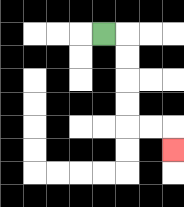{'start': '[4, 1]', 'end': '[7, 6]', 'path_directions': 'R,D,D,D,D,R,R,D', 'path_coordinates': '[[4, 1], [5, 1], [5, 2], [5, 3], [5, 4], [5, 5], [6, 5], [7, 5], [7, 6]]'}